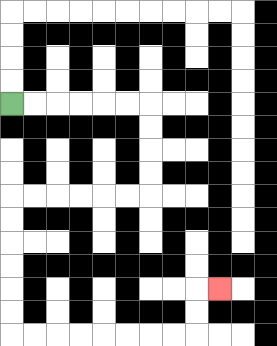{'start': '[0, 4]', 'end': '[9, 12]', 'path_directions': 'R,R,R,R,R,R,D,D,D,D,L,L,L,L,L,L,D,D,D,D,D,D,R,R,R,R,R,R,R,R,U,U,R', 'path_coordinates': '[[0, 4], [1, 4], [2, 4], [3, 4], [4, 4], [5, 4], [6, 4], [6, 5], [6, 6], [6, 7], [6, 8], [5, 8], [4, 8], [3, 8], [2, 8], [1, 8], [0, 8], [0, 9], [0, 10], [0, 11], [0, 12], [0, 13], [0, 14], [1, 14], [2, 14], [3, 14], [4, 14], [5, 14], [6, 14], [7, 14], [8, 14], [8, 13], [8, 12], [9, 12]]'}